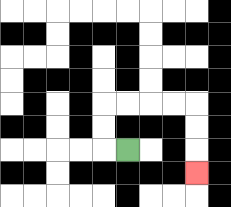{'start': '[5, 6]', 'end': '[8, 7]', 'path_directions': 'L,U,U,R,R,R,R,D,D,D', 'path_coordinates': '[[5, 6], [4, 6], [4, 5], [4, 4], [5, 4], [6, 4], [7, 4], [8, 4], [8, 5], [8, 6], [8, 7]]'}